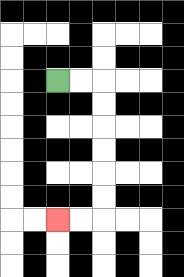{'start': '[2, 3]', 'end': '[2, 9]', 'path_directions': 'R,R,D,D,D,D,D,D,L,L', 'path_coordinates': '[[2, 3], [3, 3], [4, 3], [4, 4], [4, 5], [4, 6], [4, 7], [4, 8], [4, 9], [3, 9], [2, 9]]'}